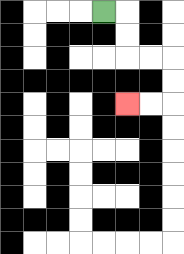{'start': '[4, 0]', 'end': '[5, 4]', 'path_directions': 'R,D,D,R,R,D,D,L,L', 'path_coordinates': '[[4, 0], [5, 0], [5, 1], [5, 2], [6, 2], [7, 2], [7, 3], [7, 4], [6, 4], [5, 4]]'}